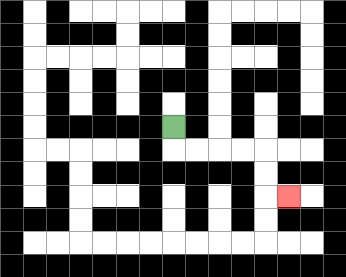{'start': '[7, 5]', 'end': '[12, 8]', 'path_directions': 'D,R,R,R,R,D,D,R', 'path_coordinates': '[[7, 5], [7, 6], [8, 6], [9, 6], [10, 6], [11, 6], [11, 7], [11, 8], [12, 8]]'}